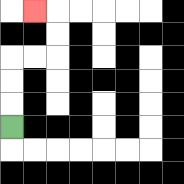{'start': '[0, 5]', 'end': '[1, 0]', 'path_directions': 'U,U,U,R,R,U,U,L', 'path_coordinates': '[[0, 5], [0, 4], [0, 3], [0, 2], [1, 2], [2, 2], [2, 1], [2, 0], [1, 0]]'}